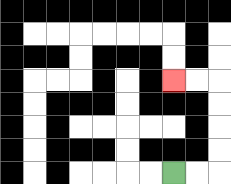{'start': '[7, 7]', 'end': '[7, 3]', 'path_directions': 'R,R,U,U,U,U,L,L', 'path_coordinates': '[[7, 7], [8, 7], [9, 7], [9, 6], [9, 5], [9, 4], [9, 3], [8, 3], [7, 3]]'}